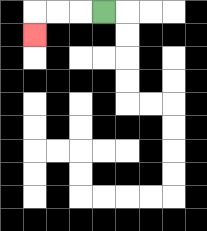{'start': '[4, 0]', 'end': '[1, 1]', 'path_directions': 'L,L,L,D', 'path_coordinates': '[[4, 0], [3, 0], [2, 0], [1, 0], [1, 1]]'}